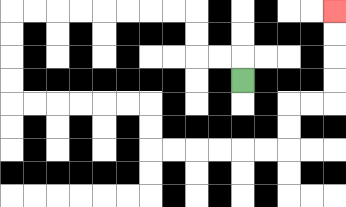{'start': '[10, 3]', 'end': '[14, 0]', 'path_directions': 'U,L,L,U,U,L,L,L,L,L,L,L,L,D,D,D,D,R,R,R,R,R,R,D,D,R,R,R,R,R,R,U,U,R,R,U,U,U,U', 'path_coordinates': '[[10, 3], [10, 2], [9, 2], [8, 2], [8, 1], [8, 0], [7, 0], [6, 0], [5, 0], [4, 0], [3, 0], [2, 0], [1, 0], [0, 0], [0, 1], [0, 2], [0, 3], [0, 4], [1, 4], [2, 4], [3, 4], [4, 4], [5, 4], [6, 4], [6, 5], [6, 6], [7, 6], [8, 6], [9, 6], [10, 6], [11, 6], [12, 6], [12, 5], [12, 4], [13, 4], [14, 4], [14, 3], [14, 2], [14, 1], [14, 0]]'}